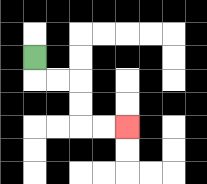{'start': '[1, 2]', 'end': '[5, 5]', 'path_directions': 'D,R,R,D,D,R,R', 'path_coordinates': '[[1, 2], [1, 3], [2, 3], [3, 3], [3, 4], [3, 5], [4, 5], [5, 5]]'}